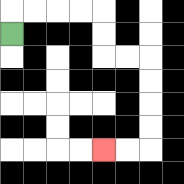{'start': '[0, 1]', 'end': '[4, 6]', 'path_directions': 'U,R,R,R,R,D,D,R,R,D,D,D,D,L,L', 'path_coordinates': '[[0, 1], [0, 0], [1, 0], [2, 0], [3, 0], [4, 0], [4, 1], [4, 2], [5, 2], [6, 2], [6, 3], [6, 4], [6, 5], [6, 6], [5, 6], [4, 6]]'}